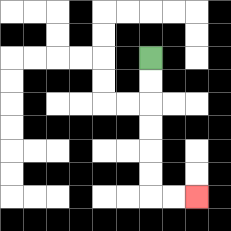{'start': '[6, 2]', 'end': '[8, 8]', 'path_directions': 'D,D,D,D,D,D,R,R', 'path_coordinates': '[[6, 2], [6, 3], [6, 4], [6, 5], [6, 6], [6, 7], [6, 8], [7, 8], [8, 8]]'}